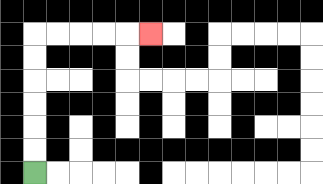{'start': '[1, 7]', 'end': '[6, 1]', 'path_directions': 'U,U,U,U,U,U,R,R,R,R,R', 'path_coordinates': '[[1, 7], [1, 6], [1, 5], [1, 4], [1, 3], [1, 2], [1, 1], [2, 1], [3, 1], [4, 1], [5, 1], [6, 1]]'}